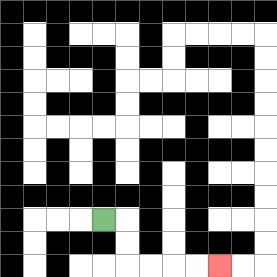{'start': '[4, 9]', 'end': '[9, 11]', 'path_directions': 'R,D,D,R,R,R,R', 'path_coordinates': '[[4, 9], [5, 9], [5, 10], [5, 11], [6, 11], [7, 11], [8, 11], [9, 11]]'}